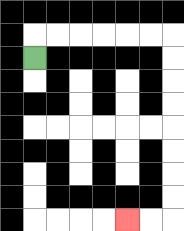{'start': '[1, 2]', 'end': '[5, 9]', 'path_directions': 'U,R,R,R,R,R,R,D,D,D,D,D,D,D,D,L,L', 'path_coordinates': '[[1, 2], [1, 1], [2, 1], [3, 1], [4, 1], [5, 1], [6, 1], [7, 1], [7, 2], [7, 3], [7, 4], [7, 5], [7, 6], [7, 7], [7, 8], [7, 9], [6, 9], [5, 9]]'}